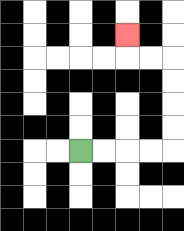{'start': '[3, 6]', 'end': '[5, 1]', 'path_directions': 'R,R,R,R,U,U,U,U,L,L,U', 'path_coordinates': '[[3, 6], [4, 6], [5, 6], [6, 6], [7, 6], [7, 5], [7, 4], [7, 3], [7, 2], [6, 2], [5, 2], [5, 1]]'}